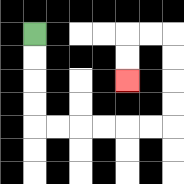{'start': '[1, 1]', 'end': '[5, 3]', 'path_directions': 'D,D,D,D,R,R,R,R,R,R,U,U,U,U,L,L,D,D', 'path_coordinates': '[[1, 1], [1, 2], [1, 3], [1, 4], [1, 5], [2, 5], [3, 5], [4, 5], [5, 5], [6, 5], [7, 5], [7, 4], [7, 3], [7, 2], [7, 1], [6, 1], [5, 1], [5, 2], [5, 3]]'}